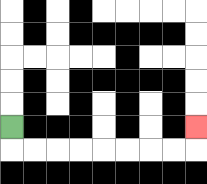{'start': '[0, 5]', 'end': '[8, 5]', 'path_directions': 'D,R,R,R,R,R,R,R,R,U', 'path_coordinates': '[[0, 5], [0, 6], [1, 6], [2, 6], [3, 6], [4, 6], [5, 6], [6, 6], [7, 6], [8, 6], [8, 5]]'}